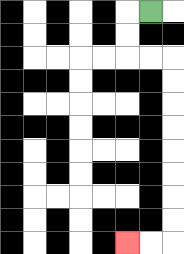{'start': '[6, 0]', 'end': '[5, 10]', 'path_directions': 'L,D,D,R,R,D,D,D,D,D,D,D,D,L,L', 'path_coordinates': '[[6, 0], [5, 0], [5, 1], [5, 2], [6, 2], [7, 2], [7, 3], [7, 4], [7, 5], [7, 6], [7, 7], [7, 8], [7, 9], [7, 10], [6, 10], [5, 10]]'}